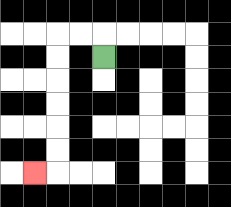{'start': '[4, 2]', 'end': '[1, 7]', 'path_directions': 'U,L,L,D,D,D,D,D,D,L', 'path_coordinates': '[[4, 2], [4, 1], [3, 1], [2, 1], [2, 2], [2, 3], [2, 4], [2, 5], [2, 6], [2, 7], [1, 7]]'}